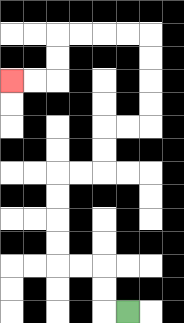{'start': '[5, 13]', 'end': '[0, 3]', 'path_directions': 'L,U,U,L,L,U,U,U,U,R,R,U,U,R,R,U,U,U,U,L,L,L,L,D,D,L,L', 'path_coordinates': '[[5, 13], [4, 13], [4, 12], [4, 11], [3, 11], [2, 11], [2, 10], [2, 9], [2, 8], [2, 7], [3, 7], [4, 7], [4, 6], [4, 5], [5, 5], [6, 5], [6, 4], [6, 3], [6, 2], [6, 1], [5, 1], [4, 1], [3, 1], [2, 1], [2, 2], [2, 3], [1, 3], [0, 3]]'}